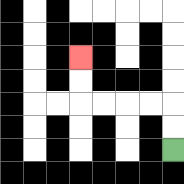{'start': '[7, 6]', 'end': '[3, 2]', 'path_directions': 'U,U,L,L,L,L,U,U', 'path_coordinates': '[[7, 6], [7, 5], [7, 4], [6, 4], [5, 4], [4, 4], [3, 4], [3, 3], [3, 2]]'}